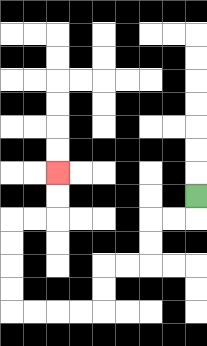{'start': '[8, 8]', 'end': '[2, 7]', 'path_directions': 'D,L,L,D,D,L,L,D,D,L,L,L,L,U,U,U,U,R,R,U,U', 'path_coordinates': '[[8, 8], [8, 9], [7, 9], [6, 9], [6, 10], [6, 11], [5, 11], [4, 11], [4, 12], [4, 13], [3, 13], [2, 13], [1, 13], [0, 13], [0, 12], [0, 11], [0, 10], [0, 9], [1, 9], [2, 9], [2, 8], [2, 7]]'}